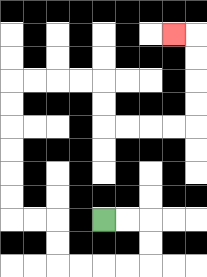{'start': '[4, 9]', 'end': '[7, 1]', 'path_directions': 'R,R,D,D,L,L,L,L,U,U,L,L,U,U,U,U,U,U,R,R,R,R,D,D,R,R,R,R,U,U,U,U,L', 'path_coordinates': '[[4, 9], [5, 9], [6, 9], [6, 10], [6, 11], [5, 11], [4, 11], [3, 11], [2, 11], [2, 10], [2, 9], [1, 9], [0, 9], [0, 8], [0, 7], [0, 6], [0, 5], [0, 4], [0, 3], [1, 3], [2, 3], [3, 3], [4, 3], [4, 4], [4, 5], [5, 5], [6, 5], [7, 5], [8, 5], [8, 4], [8, 3], [8, 2], [8, 1], [7, 1]]'}